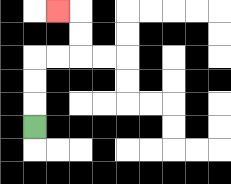{'start': '[1, 5]', 'end': '[2, 0]', 'path_directions': 'U,U,U,R,R,U,U,L', 'path_coordinates': '[[1, 5], [1, 4], [1, 3], [1, 2], [2, 2], [3, 2], [3, 1], [3, 0], [2, 0]]'}